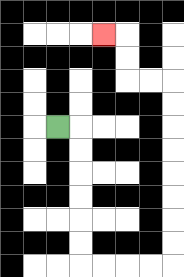{'start': '[2, 5]', 'end': '[4, 1]', 'path_directions': 'R,D,D,D,D,D,D,R,R,R,R,U,U,U,U,U,U,U,U,L,L,U,U,L', 'path_coordinates': '[[2, 5], [3, 5], [3, 6], [3, 7], [3, 8], [3, 9], [3, 10], [3, 11], [4, 11], [5, 11], [6, 11], [7, 11], [7, 10], [7, 9], [7, 8], [7, 7], [7, 6], [7, 5], [7, 4], [7, 3], [6, 3], [5, 3], [5, 2], [5, 1], [4, 1]]'}